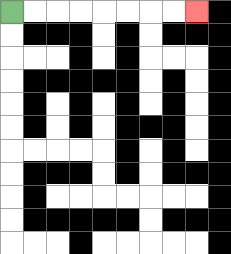{'start': '[0, 0]', 'end': '[8, 0]', 'path_directions': 'R,R,R,R,R,R,R,R', 'path_coordinates': '[[0, 0], [1, 0], [2, 0], [3, 0], [4, 0], [5, 0], [6, 0], [7, 0], [8, 0]]'}